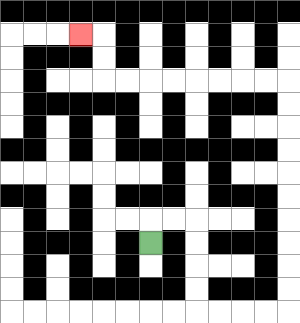{'start': '[6, 10]', 'end': '[3, 1]', 'path_directions': 'U,R,R,D,D,D,D,R,R,R,R,U,U,U,U,U,U,U,U,U,U,L,L,L,L,L,L,L,L,U,U,L', 'path_coordinates': '[[6, 10], [6, 9], [7, 9], [8, 9], [8, 10], [8, 11], [8, 12], [8, 13], [9, 13], [10, 13], [11, 13], [12, 13], [12, 12], [12, 11], [12, 10], [12, 9], [12, 8], [12, 7], [12, 6], [12, 5], [12, 4], [12, 3], [11, 3], [10, 3], [9, 3], [8, 3], [7, 3], [6, 3], [5, 3], [4, 3], [4, 2], [4, 1], [3, 1]]'}